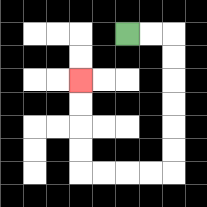{'start': '[5, 1]', 'end': '[3, 3]', 'path_directions': 'R,R,D,D,D,D,D,D,L,L,L,L,U,U,U,U', 'path_coordinates': '[[5, 1], [6, 1], [7, 1], [7, 2], [7, 3], [7, 4], [7, 5], [7, 6], [7, 7], [6, 7], [5, 7], [4, 7], [3, 7], [3, 6], [3, 5], [3, 4], [3, 3]]'}